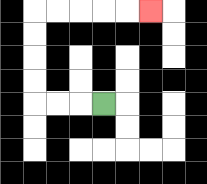{'start': '[4, 4]', 'end': '[6, 0]', 'path_directions': 'L,L,L,U,U,U,U,R,R,R,R,R', 'path_coordinates': '[[4, 4], [3, 4], [2, 4], [1, 4], [1, 3], [1, 2], [1, 1], [1, 0], [2, 0], [3, 0], [4, 0], [5, 0], [6, 0]]'}